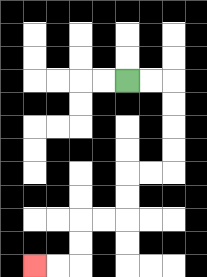{'start': '[5, 3]', 'end': '[1, 11]', 'path_directions': 'R,R,D,D,D,D,L,L,D,D,L,L,D,D,L,L', 'path_coordinates': '[[5, 3], [6, 3], [7, 3], [7, 4], [7, 5], [7, 6], [7, 7], [6, 7], [5, 7], [5, 8], [5, 9], [4, 9], [3, 9], [3, 10], [3, 11], [2, 11], [1, 11]]'}